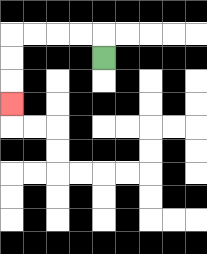{'start': '[4, 2]', 'end': '[0, 4]', 'path_directions': 'U,L,L,L,L,D,D,D', 'path_coordinates': '[[4, 2], [4, 1], [3, 1], [2, 1], [1, 1], [0, 1], [0, 2], [0, 3], [0, 4]]'}